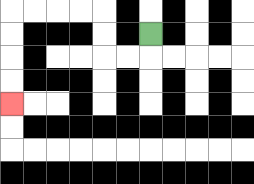{'start': '[6, 1]', 'end': '[0, 4]', 'path_directions': 'D,L,L,U,U,L,L,L,L,D,D,D,D', 'path_coordinates': '[[6, 1], [6, 2], [5, 2], [4, 2], [4, 1], [4, 0], [3, 0], [2, 0], [1, 0], [0, 0], [0, 1], [0, 2], [0, 3], [0, 4]]'}